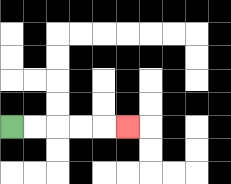{'start': '[0, 5]', 'end': '[5, 5]', 'path_directions': 'R,R,R,R,R', 'path_coordinates': '[[0, 5], [1, 5], [2, 5], [3, 5], [4, 5], [5, 5]]'}